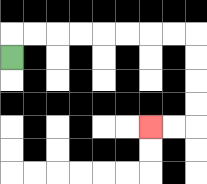{'start': '[0, 2]', 'end': '[6, 5]', 'path_directions': 'U,R,R,R,R,R,R,R,R,D,D,D,D,L,L', 'path_coordinates': '[[0, 2], [0, 1], [1, 1], [2, 1], [3, 1], [4, 1], [5, 1], [6, 1], [7, 1], [8, 1], [8, 2], [8, 3], [8, 4], [8, 5], [7, 5], [6, 5]]'}